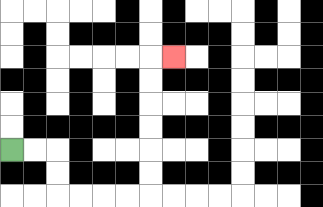{'start': '[0, 6]', 'end': '[7, 2]', 'path_directions': 'R,R,D,D,R,R,R,R,U,U,U,U,U,U,R', 'path_coordinates': '[[0, 6], [1, 6], [2, 6], [2, 7], [2, 8], [3, 8], [4, 8], [5, 8], [6, 8], [6, 7], [6, 6], [6, 5], [6, 4], [6, 3], [6, 2], [7, 2]]'}